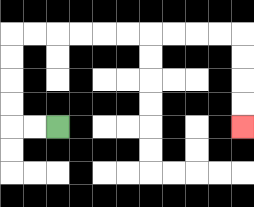{'start': '[2, 5]', 'end': '[10, 5]', 'path_directions': 'L,L,U,U,U,U,R,R,R,R,R,R,R,R,R,R,D,D,D,D', 'path_coordinates': '[[2, 5], [1, 5], [0, 5], [0, 4], [0, 3], [0, 2], [0, 1], [1, 1], [2, 1], [3, 1], [4, 1], [5, 1], [6, 1], [7, 1], [8, 1], [9, 1], [10, 1], [10, 2], [10, 3], [10, 4], [10, 5]]'}